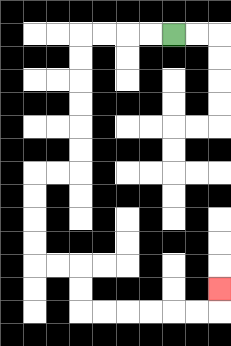{'start': '[7, 1]', 'end': '[9, 12]', 'path_directions': 'L,L,L,L,D,D,D,D,D,D,L,L,D,D,D,D,R,R,D,D,R,R,R,R,R,R,U', 'path_coordinates': '[[7, 1], [6, 1], [5, 1], [4, 1], [3, 1], [3, 2], [3, 3], [3, 4], [3, 5], [3, 6], [3, 7], [2, 7], [1, 7], [1, 8], [1, 9], [1, 10], [1, 11], [2, 11], [3, 11], [3, 12], [3, 13], [4, 13], [5, 13], [6, 13], [7, 13], [8, 13], [9, 13], [9, 12]]'}